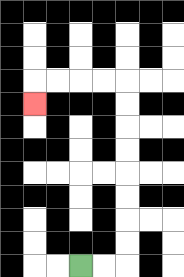{'start': '[3, 11]', 'end': '[1, 4]', 'path_directions': 'R,R,U,U,U,U,U,U,U,U,L,L,L,L,D', 'path_coordinates': '[[3, 11], [4, 11], [5, 11], [5, 10], [5, 9], [5, 8], [5, 7], [5, 6], [5, 5], [5, 4], [5, 3], [4, 3], [3, 3], [2, 3], [1, 3], [1, 4]]'}